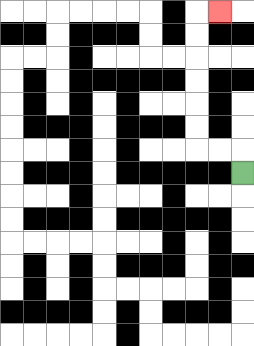{'start': '[10, 7]', 'end': '[9, 0]', 'path_directions': 'U,L,L,U,U,U,U,U,U,R', 'path_coordinates': '[[10, 7], [10, 6], [9, 6], [8, 6], [8, 5], [8, 4], [8, 3], [8, 2], [8, 1], [8, 0], [9, 0]]'}